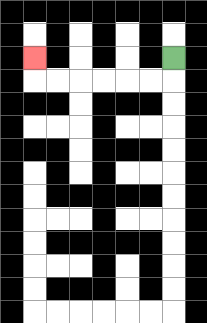{'start': '[7, 2]', 'end': '[1, 2]', 'path_directions': 'D,L,L,L,L,L,L,U', 'path_coordinates': '[[7, 2], [7, 3], [6, 3], [5, 3], [4, 3], [3, 3], [2, 3], [1, 3], [1, 2]]'}